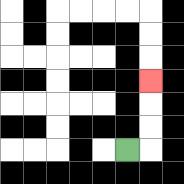{'start': '[5, 6]', 'end': '[6, 3]', 'path_directions': 'R,U,U,U', 'path_coordinates': '[[5, 6], [6, 6], [6, 5], [6, 4], [6, 3]]'}